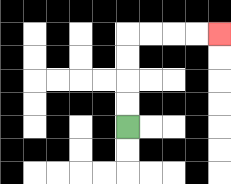{'start': '[5, 5]', 'end': '[9, 1]', 'path_directions': 'U,U,U,U,R,R,R,R', 'path_coordinates': '[[5, 5], [5, 4], [5, 3], [5, 2], [5, 1], [6, 1], [7, 1], [8, 1], [9, 1]]'}